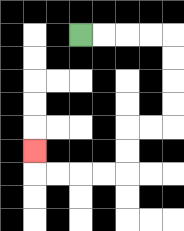{'start': '[3, 1]', 'end': '[1, 6]', 'path_directions': 'R,R,R,R,D,D,D,D,L,L,D,D,L,L,L,L,U', 'path_coordinates': '[[3, 1], [4, 1], [5, 1], [6, 1], [7, 1], [7, 2], [7, 3], [7, 4], [7, 5], [6, 5], [5, 5], [5, 6], [5, 7], [4, 7], [3, 7], [2, 7], [1, 7], [1, 6]]'}